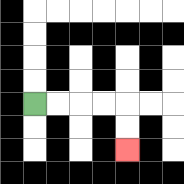{'start': '[1, 4]', 'end': '[5, 6]', 'path_directions': 'R,R,R,R,D,D', 'path_coordinates': '[[1, 4], [2, 4], [3, 4], [4, 4], [5, 4], [5, 5], [5, 6]]'}